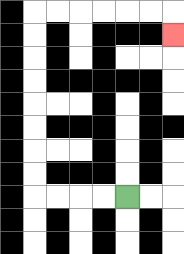{'start': '[5, 8]', 'end': '[7, 1]', 'path_directions': 'L,L,L,L,U,U,U,U,U,U,U,U,R,R,R,R,R,R,D', 'path_coordinates': '[[5, 8], [4, 8], [3, 8], [2, 8], [1, 8], [1, 7], [1, 6], [1, 5], [1, 4], [1, 3], [1, 2], [1, 1], [1, 0], [2, 0], [3, 0], [4, 0], [5, 0], [6, 0], [7, 0], [7, 1]]'}